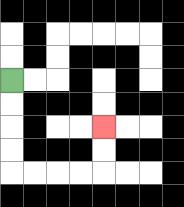{'start': '[0, 3]', 'end': '[4, 5]', 'path_directions': 'D,D,D,D,R,R,R,R,U,U', 'path_coordinates': '[[0, 3], [0, 4], [0, 5], [0, 6], [0, 7], [1, 7], [2, 7], [3, 7], [4, 7], [4, 6], [4, 5]]'}